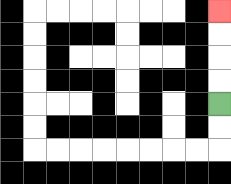{'start': '[9, 4]', 'end': '[9, 0]', 'path_directions': 'U,U,U,U', 'path_coordinates': '[[9, 4], [9, 3], [9, 2], [9, 1], [9, 0]]'}